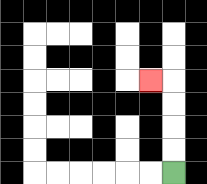{'start': '[7, 7]', 'end': '[6, 3]', 'path_directions': 'U,U,U,U,L', 'path_coordinates': '[[7, 7], [7, 6], [7, 5], [7, 4], [7, 3], [6, 3]]'}